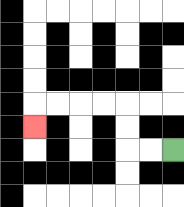{'start': '[7, 6]', 'end': '[1, 5]', 'path_directions': 'L,L,U,U,L,L,L,L,D', 'path_coordinates': '[[7, 6], [6, 6], [5, 6], [5, 5], [5, 4], [4, 4], [3, 4], [2, 4], [1, 4], [1, 5]]'}